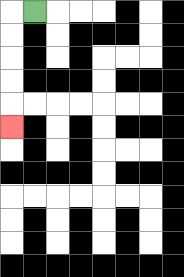{'start': '[1, 0]', 'end': '[0, 5]', 'path_directions': 'L,D,D,D,D,D', 'path_coordinates': '[[1, 0], [0, 0], [0, 1], [0, 2], [0, 3], [0, 4], [0, 5]]'}